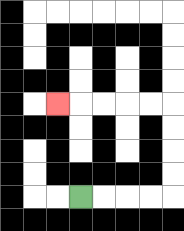{'start': '[3, 8]', 'end': '[2, 4]', 'path_directions': 'R,R,R,R,U,U,U,U,L,L,L,L,L', 'path_coordinates': '[[3, 8], [4, 8], [5, 8], [6, 8], [7, 8], [7, 7], [7, 6], [7, 5], [7, 4], [6, 4], [5, 4], [4, 4], [3, 4], [2, 4]]'}